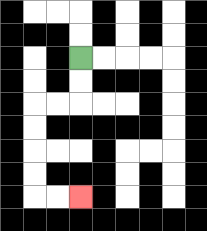{'start': '[3, 2]', 'end': '[3, 8]', 'path_directions': 'D,D,L,L,D,D,D,D,R,R', 'path_coordinates': '[[3, 2], [3, 3], [3, 4], [2, 4], [1, 4], [1, 5], [1, 6], [1, 7], [1, 8], [2, 8], [3, 8]]'}